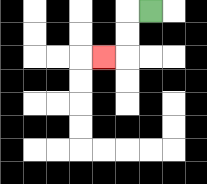{'start': '[6, 0]', 'end': '[4, 2]', 'path_directions': 'L,D,D,L', 'path_coordinates': '[[6, 0], [5, 0], [5, 1], [5, 2], [4, 2]]'}